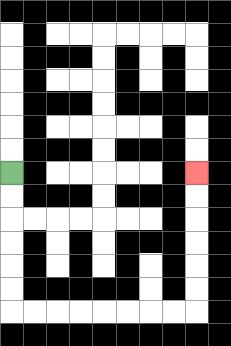{'start': '[0, 7]', 'end': '[8, 7]', 'path_directions': 'D,D,D,D,D,D,R,R,R,R,R,R,R,R,U,U,U,U,U,U', 'path_coordinates': '[[0, 7], [0, 8], [0, 9], [0, 10], [0, 11], [0, 12], [0, 13], [1, 13], [2, 13], [3, 13], [4, 13], [5, 13], [6, 13], [7, 13], [8, 13], [8, 12], [8, 11], [8, 10], [8, 9], [8, 8], [8, 7]]'}